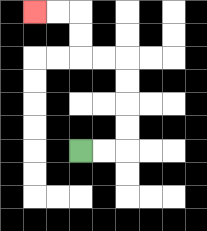{'start': '[3, 6]', 'end': '[1, 0]', 'path_directions': 'R,R,U,U,U,U,L,L,U,U,L,L', 'path_coordinates': '[[3, 6], [4, 6], [5, 6], [5, 5], [5, 4], [5, 3], [5, 2], [4, 2], [3, 2], [3, 1], [3, 0], [2, 0], [1, 0]]'}